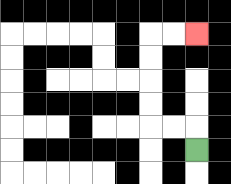{'start': '[8, 6]', 'end': '[8, 1]', 'path_directions': 'U,L,L,U,U,U,U,R,R', 'path_coordinates': '[[8, 6], [8, 5], [7, 5], [6, 5], [6, 4], [6, 3], [6, 2], [6, 1], [7, 1], [8, 1]]'}